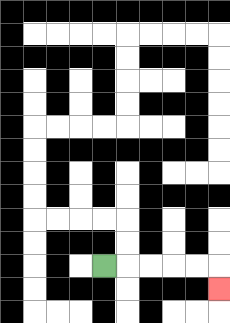{'start': '[4, 11]', 'end': '[9, 12]', 'path_directions': 'R,R,R,R,R,D', 'path_coordinates': '[[4, 11], [5, 11], [6, 11], [7, 11], [8, 11], [9, 11], [9, 12]]'}